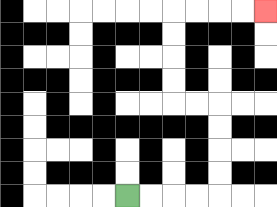{'start': '[5, 8]', 'end': '[11, 0]', 'path_directions': 'R,R,R,R,U,U,U,U,L,L,U,U,U,U,R,R,R,R', 'path_coordinates': '[[5, 8], [6, 8], [7, 8], [8, 8], [9, 8], [9, 7], [9, 6], [9, 5], [9, 4], [8, 4], [7, 4], [7, 3], [7, 2], [7, 1], [7, 0], [8, 0], [9, 0], [10, 0], [11, 0]]'}